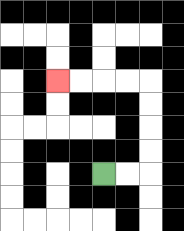{'start': '[4, 7]', 'end': '[2, 3]', 'path_directions': 'R,R,U,U,U,U,L,L,L,L', 'path_coordinates': '[[4, 7], [5, 7], [6, 7], [6, 6], [6, 5], [6, 4], [6, 3], [5, 3], [4, 3], [3, 3], [2, 3]]'}